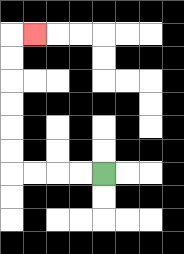{'start': '[4, 7]', 'end': '[1, 1]', 'path_directions': 'L,L,L,L,U,U,U,U,U,U,R', 'path_coordinates': '[[4, 7], [3, 7], [2, 7], [1, 7], [0, 7], [0, 6], [0, 5], [0, 4], [0, 3], [0, 2], [0, 1], [1, 1]]'}